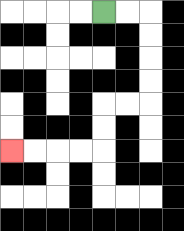{'start': '[4, 0]', 'end': '[0, 6]', 'path_directions': 'R,R,D,D,D,D,L,L,D,D,L,L,L,L', 'path_coordinates': '[[4, 0], [5, 0], [6, 0], [6, 1], [6, 2], [6, 3], [6, 4], [5, 4], [4, 4], [4, 5], [4, 6], [3, 6], [2, 6], [1, 6], [0, 6]]'}